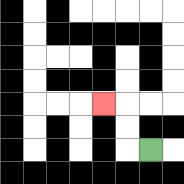{'start': '[6, 6]', 'end': '[4, 4]', 'path_directions': 'L,U,U,L', 'path_coordinates': '[[6, 6], [5, 6], [5, 5], [5, 4], [4, 4]]'}